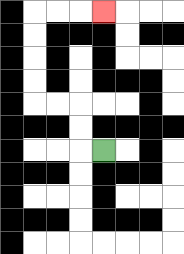{'start': '[4, 6]', 'end': '[4, 0]', 'path_directions': 'L,U,U,L,L,U,U,U,U,R,R,R', 'path_coordinates': '[[4, 6], [3, 6], [3, 5], [3, 4], [2, 4], [1, 4], [1, 3], [1, 2], [1, 1], [1, 0], [2, 0], [3, 0], [4, 0]]'}